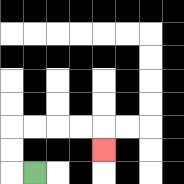{'start': '[1, 7]', 'end': '[4, 6]', 'path_directions': 'L,U,U,R,R,R,R,D', 'path_coordinates': '[[1, 7], [0, 7], [0, 6], [0, 5], [1, 5], [2, 5], [3, 5], [4, 5], [4, 6]]'}